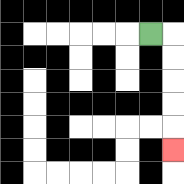{'start': '[6, 1]', 'end': '[7, 6]', 'path_directions': 'R,D,D,D,D,D', 'path_coordinates': '[[6, 1], [7, 1], [7, 2], [7, 3], [7, 4], [7, 5], [7, 6]]'}